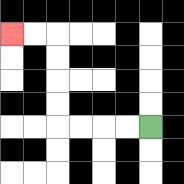{'start': '[6, 5]', 'end': '[0, 1]', 'path_directions': 'L,L,L,L,U,U,U,U,L,L', 'path_coordinates': '[[6, 5], [5, 5], [4, 5], [3, 5], [2, 5], [2, 4], [2, 3], [2, 2], [2, 1], [1, 1], [0, 1]]'}